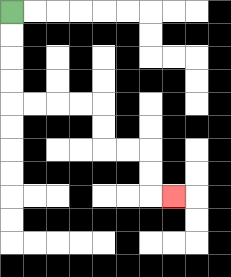{'start': '[0, 0]', 'end': '[7, 8]', 'path_directions': 'D,D,D,D,R,R,R,R,D,D,R,R,D,D,R', 'path_coordinates': '[[0, 0], [0, 1], [0, 2], [0, 3], [0, 4], [1, 4], [2, 4], [3, 4], [4, 4], [4, 5], [4, 6], [5, 6], [6, 6], [6, 7], [6, 8], [7, 8]]'}